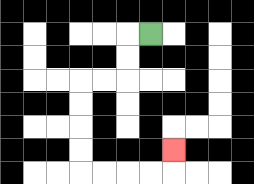{'start': '[6, 1]', 'end': '[7, 6]', 'path_directions': 'L,D,D,L,L,D,D,D,D,R,R,R,R,U', 'path_coordinates': '[[6, 1], [5, 1], [5, 2], [5, 3], [4, 3], [3, 3], [3, 4], [3, 5], [3, 6], [3, 7], [4, 7], [5, 7], [6, 7], [7, 7], [7, 6]]'}